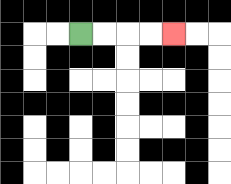{'start': '[3, 1]', 'end': '[7, 1]', 'path_directions': 'R,R,R,R', 'path_coordinates': '[[3, 1], [4, 1], [5, 1], [6, 1], [7, 1]]'}